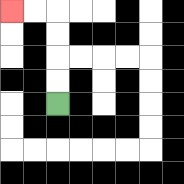{'start': '[2, 4]', 'end': '[0, 0]', 'path_directions': 'U,U,U,U,L,L', 'path_coordinates': '[[2, 4], [2, 3], [2, 2], [2, 1], [2, 0], [1, 0], [0, 0]]'}